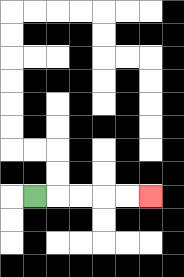{'start': '[1, 8]', 'end': '[6, 8]', 'path_directions': 'R,R,R,R,R', 'path_coordinates': '[[1, 8], [2, 8], [3, 8], [4, 8], [5, 8], [6, 8]]'}